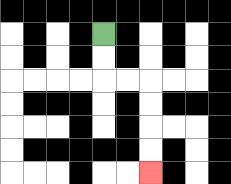{'start': '[4, 1]', 'end': '[6, 7]', 'path_directions': 'D,D,R,R,D,D,D,D', 'path_coordinates': '[[4, 1], [4, 2], [4, 3], [5, 3], [6, 3], [6, 4], [6, 5], [6, 6], [6, 7]]'}